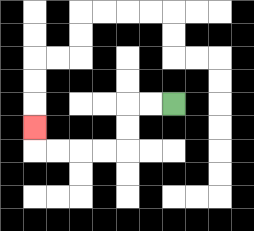{'start': '[7, 4]', 'end': '[1, 5]', 'path_directions': 'L,L,D,D,L,L,L,L,U', 'path_coordinates': '[[7, 4], [6, 4], [5, 4], [5, 5], [5, 6], [4, 6], [3, 6], [2, 6], [1, 6], [1, 5]]'}